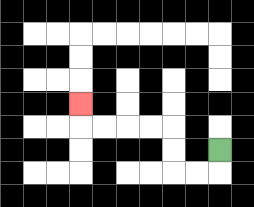{'start': '[9, 6]', 'end': '[3, 4]', 'path_directions': 'D,L,L,U,U,L,L,L,L,U', 'path_coordinates': '[[9, 6], [9, 7], [8, 7], [7, 7], [7, 6], [7, 5], [6, 5], [5, 5], [4, 5], [3, 5], [3, 4]]'}